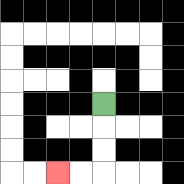{'start': '[4, 4]', 'end': '[2, 7]', 'path_directions': 'D,D,D,L,L', 'path_coordinates': '[[4, 4], [4, 5], [4, 6], [4, 7], [3, 7], [2, 7]]'}